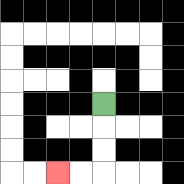{'start': '[4, 4]', 'end': '[2, 7]', 'path_directions': 'D,D,D,L,L', 'path_coordinates': '[[4, 4], [4, 5], [4, 6], [4, 7], [3, 7], [2, 7]]'}